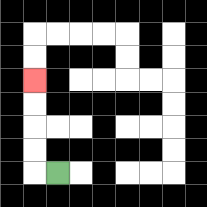{'start': '[2, 7]', 'end': '[1, 3]', 'path_directions': 'L,U,U,U,U', 'path_coordinates': '[[2, 7], [1, 7], [1, 6], [1, 5], [1, 4], [1, 3]]'}